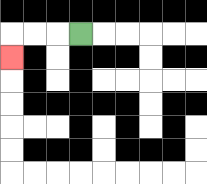{'start': '[3, 1]', 'end': '[0, 2]', 'path_directions': 'L,L,L,D', 'path_coordinates': '[[3, 1], [2, 1], [1, 1], [0, 1], [0, 2]]'}